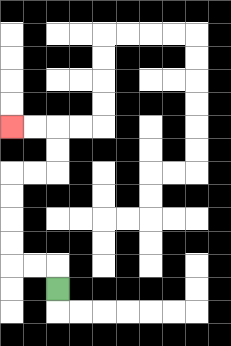{'start': '[2, 12]', 'end': '[0, 5]', 'path_directions': 'U,L,L,U,U,U,U,R,R,U,U,L,L', 'path_coordinates': '[[2, 12], [2, 11], [1, 11], [0, 11], [0, 10], [0, 9], [0, 8], [0, 7], [1, 7], [2, 7], [2, 6], [2, 5], [1, 5], [0, 5]]'}